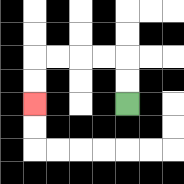{'start': '[5, 4]', 'end': '[1, 4]', 'path_directions': 'U,U,L,L,L,L,D,D', 'path_coordinates': '[[5, 4], [5, 3], [5, 2], [4, 2], [3, 2], [2, 2], [1, 2], [1, 3], [1, 4]]'}